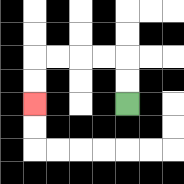{'start': '[5, 4]', 'end': '[1, 4]', 'path_directions': 'U,U,L,L,L,L,D,D', 'path_coordinates': '[[5, 4], [5, 3], [5, 2], [4, 2], [3, 2], [2, 2], [1, 2], [1, 3], [1, 4]]'}